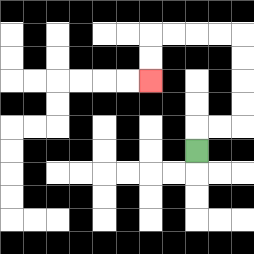{'start': '[8, 6]', 'end': '[6, 3]', 'path_directions': 'U,R,R,U,U,U,U,L,L,L,L,D,D', 'path_coordinates': '[[8, 6], [8, 5], [9, 5], [10, 5], [10, 4], [10, 3], [10, 2], [10, 1], [9, 1], [8, 1], [7, 1], [6, 1], [6, 2], [6, 3]]'}